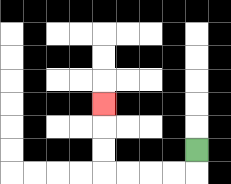{'start': '[8, 6]', 'end': '[4, 4]', 'path_directions': 'D,L,L,L,L,U,U,U', 'path_coordinates': '[[8, 6], [8, 7], [7, 7], [6, 7], [5, 7], [4, 7], [4, 6], [4, 5], [4, 4]]'}